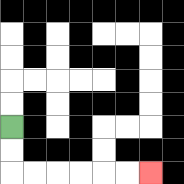{'start': '[0, 5]', 'end': '[6, 7]', 'path_directions': 'D,D,R,R,R,R,R,R', 'path_coordinates': '[[0, 5], [0, 6], [0, 7], [1, 7], [2, 7], [3, 7], [4, 7], [5, 7], [6, 7]]'}